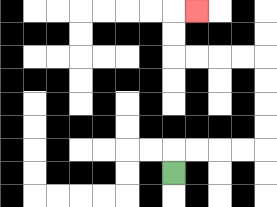{'start': '[7, 7]', 'end': '[8, 0]', 'path_directions': 'U,R,R,R,R,U,U,U,U,L,L,L,L,U,U,R', 'path_coordinates': '[[7, 7], [7, 6], [8, 6], [9, 6], [10, 6], [11, 6], [11, 5], [11, 4], [11, 3], [11, 2], [10, 2], [9, 2], [8, 2], [7, 2], [7, 1], [7, 0], [8, 0]]'}